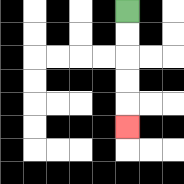{'start': '[5, 0]', 'end': '[5, 5]', 'path_directions': 'D,D,D,D,D', 'path_coordinates': '[[5, 0], [5, 1], [5, 2], [5, 3], [5, 4], [5, 5]]'}